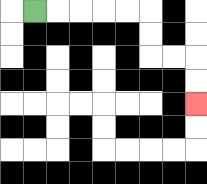{'start': '[1, 0]', 'end': '[8, 4]', 'path_directions': 'R,R,R,R,R,D,D,R,R,D,D', 'path_coordinates': '[[1, 0], [2, 0], [3, 0], [4, 0], [5, 0], [6, 0], [6, 1], [6, 2], [7, 2], [8, 2], [8, 3], [8, 4]]'}